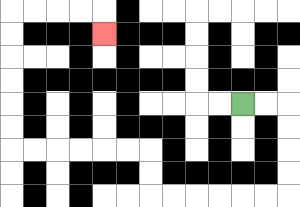{'start': '[10, 4]', 'end': '[4, 1]', 'path_directions': 'R,R,D,D,D,D,L,L,L,L,L,L,U,U,L,L,L,L,L,L,U,U,U,U,U,U,R,R,R,R,D', 'path_coordinates': '[[10, 4], [11, 4], [12, 4], [12, 5], [12, 6], [12, 7], [12, 8], [11, 8], [10, 8], [9, 8], [8, 8], [7, 8], [6, 8], [6, 7], [6, 6], [5, 6], [4, 6], [3, 6], [2, 6], [1, 6], [0, 6], [0, 5], [0, 4], [0, 3], [0, 2], [0, 1], [0, 0], [1, 0], [2, 0], [3, 0], [4, 0], [4, 1]]'}